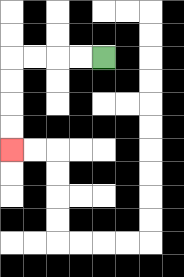{'start': '[4, 2]', 'end': '[0, 6]', 'path_directions': 'L,L,L,L,D,D,D,D', 'path_coordinates': '[[4, 2], [3, 2], [2, 2], [1, 2], [0, 2], [0, 3], [0, 4], [0, 5], [0, 6]]'}